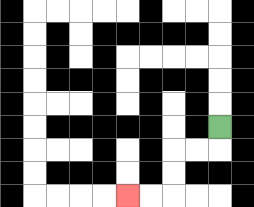{'start': '[9, 5]', 'end': '[5, 8]', 'path_directions': 'D,L,L,D,D,L,L', 'path_coordinates': '[[9, 5], [9, 6], [8, 6], [7, 6], [7, 7], [7, 8], [6, 8], [5, 8]]'}